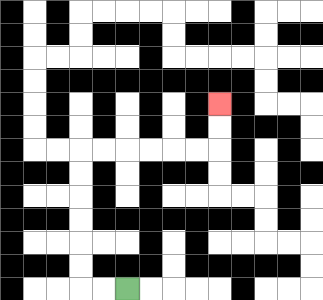{'start': '[5, 12]', 'end': '[9, 4]', 'path_directions': 'L,L,U,U,U,U,U,U,R,R,R,R,R,R,U,U', 'path_coordinates': '[[5, 12], [4, 12], [3, 12], [3, 11], [3, 10], [3, 9], [3, 8], [3, 7], [3, 6], [4, 6], [5, 6], [6, 6], [7, 6], [8, 6], [9, 6], [9, 5], [9, 4]]'}